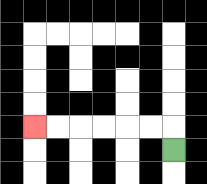{'start': '[7, 6]', 'end': '[1, 5]', 'path_directions': 'U,L,L,L,L,L,L', 'path_coordinates': '[[7, 6], [7, 5], [6, 5], [5, 5], [4, 5], [3, 5], [2, 5], [1, 5]]'}